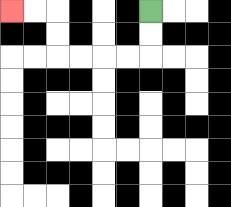{'start': '[6, 0]', 'end': '[0, 0]', 'path_directions': 'D,D,L,L,L,L,U,U,L,L', 'path_coordinates': '[[6, 0], [6, 1], [6, 2], [5, 2], [4, 2], [3, 2], [2, 2], [2, 1], [2, 0], [1, 0], [0, 0]]'}